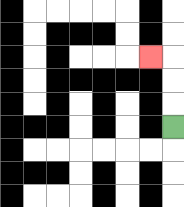{'start': '[7, 5]', 'end': '[6, 2]', 'path_directions': 'U,U,U,L', 'path_coordinates': '[[7, 5], [7, 4], [7, 3], [7, 2], [6, 2]]'}